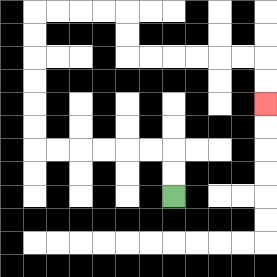{'start': '[7, 8]', 'end': '[11, 4]', 'path_directions': 'U,U,L,L,L,L,L,L,U,U,U,U,U,U,R,R,R,R,D,D,R,R,R,R,R,R,D,D', 'path_coordinates': '[[7, 8], [7, 7], [7, 6], [6, 6], [5, 6], [4, 6], [3, 6], [2, 6], [1, 6], [1, 5], [1, 4], [1, 3], [1, 2], [1, 1], [1, 0], [2, 0], [3, 0], [4, 0], [5, 0], [5, 1], [5, 2], [6, 2], [7, 2], [8, 2], [9, 2], [10, 2], [11, 2], [11, 3], [11, 4]]'}